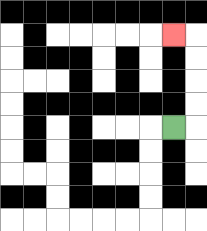{'start': '[7, 5]', 'end': '[7, 1]', 'path_directions': 'R,U,U,U,U,L', 'path_coordinates': '[[7, 5], [8, 5], [8, 4], [8, 3], [8, 2], [8, 1], [7, 1]]'}